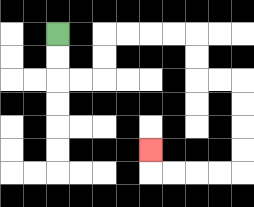{'start': '[2, 1]', 'end': '[6, 6]', 'path_directions': 'D,D,R,R,U,U,R,R,R,R,D,D,R,R,D,D,D,D,L,L,L,L,U', 'path_coordinates': '[[2, 1], [2, 2], [2, 3], [3, 3], [4, 3], [4, 2], [4, 1], [5, 1], [6, 1], [7, 1], [8, 1], [8, 2], [8, 3], [9, 3], [10, 3], [10, 4], [10, 5], [10, 6], [10, 7], [9, 7], [8, 7], [7, 7], [6, 7], [6, 6]]'}